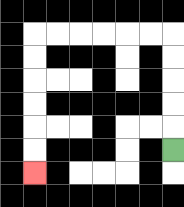{'start': '[7, 6]', 'end': '[1, 7]', 'path_directions': 'U,U,U,U,U,L,L,L,L,L,L,D,D,D,D,D,D', 'path_coordinates': '[[7, 6], [7, 5], [7, 4], [7, 3], [7, 2], [7, 1], [6, 1], [5, 1], [4, 1], [3, 1], [2, 1], [1, 1], [1, 2], [1, 3], [1, 4], [1, 5], [1, 6], [1, 7]]'}